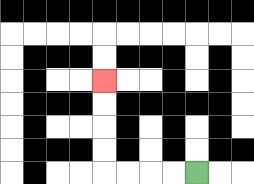{'start': '[8, 7]', 'end': '[4, 3]', 'path_directions': 'L,L,L,L,U,U,U,U', 'path_coordinates': '[[8, 7], [7, 7], [6, 7], [5, 7], [4, 7], [4, 6], [4, 5], [4, 4], [4, 3]]'}